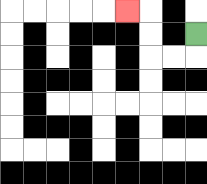{'start': '[8, 1]', 'end': '[5, 0]', 'path_directions': 'D,L,L,U,U,L', 'path_coordinates': '[[8, 1], [8, 2], [7, 2], [6, 2], [6, 1], [6, 0], [5, 0]]'}